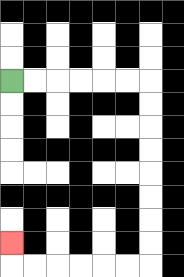{'start': '[0, 3]', 'end': '[0, 10]', 'path_directions': 'R,R,R,R,R,R,D,D,D,D,D,D,D,D,L,L,L,L,L,L,U', 'path_coordinates': '[[0, 3], [1, 3], [2, 3], [3, 3], [4, 3], [5, 3], [6, 3], [6, 4], [6, 5], [6, 6], [6, 7], [6, 8], [6, 9], [6, 10], [6, 11], [5, 11], [4, 11], [3, 11], [2, 11], [1, 11], [0, 11], [0, 10]]'}